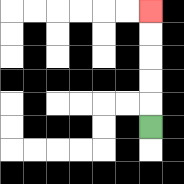{'start': '[6, 5]', 'end': '[6, 0]', 'path_directions': 'U,U,U,U,U', 'path_coordinates': '[[6, 5], [6, 4], [6, 3], [6, 2], [6, 1], [6, 0]]'}